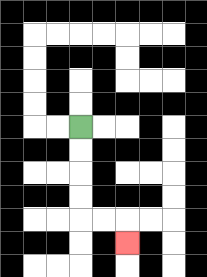{'start': '[3, 5]', 'end': '[5, 10]', 'path_directions': 'D,D,D,D,R,R,D', 'path_coordinates': '[[3, 5], [3, 6], [3, 7], [3, 8], [3, 9], [4, 9], [5, 9], [5, 10]]'}